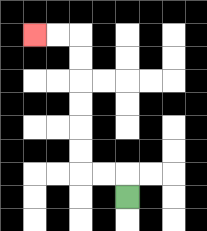{'start': '[5, 8]', 'end': '[1, 1]', 'path_directions': 'U,L,L,U,U,U,U,U,U,L,L', 'path_coordinates': '[[5, 8], [5, 7], [4, 7], [3, 7], [3, 6], [3, 5], [3, 4], [3, 3], [3, 2], [3, 1], [2, 1], [1, 1]]'}